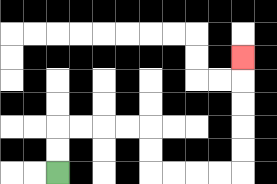{'start': '[2, 7]', 'end': '[10, 2]', 'path_directions': 'U,U,R,R,R,R,D,D,R,R,R,R,U,U,U,U,U', 'path_coordinates': '[[2, 7], [2, 6], [2, 5], [3, 5], [4, 5], [5, 5], [6, 5], [6, 6], [6, 7], [7, 7], [8, 7], [9, 7], [10, 7], [10, 6], [10, 5], [10, 4], [10, 3], [10, 2]]'}